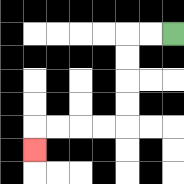{'start': '[7, 1]', 'end': '[1, 6]', 'path_directions': 'L,L,D,D,D,D,L,L,L,L,D', 'path_coordinates': '[[7, 1], [6, 1], [5, 1], [5, 2], [5, 3], [5, 4], [5, 5], [4, 5], [3, 5], [2, 5], [1, 5], [1, 6]]'}